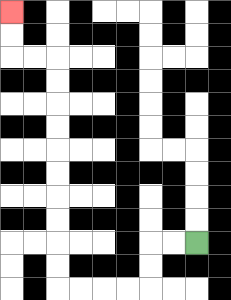{'start': '[8, 10]', 'end': '[0, 0]', 'path_directions': 'L,L,D,D,L,L,L,L,U,U,U,U,U,U,U,U,U,U,L,L,U,U', 'path_coordinates': '[[8, 10], [7, 10], [6, 10], [6, 11], [6, 12], [5, 12], [4, 12], [3, 12], [2, 12], [2, 11], [2, 10], [2, 9], [2, 8], [2, 7], [2, 6], [2, 5], [2, 4], [2, 3], [2, 2], [1, 2], [0, 2], [0, 1], [0, 0]]'}